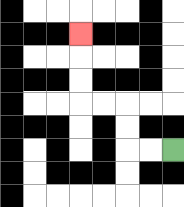{'start': '[7, 6]', 'end': '[3, 1]', 'path_directions': 'L,L,U,U,L,L,U,U,U', 'path_coordinates': '[[7, 6], [6, 6], [5, 6], [5, 5], [5, 4], [4, 4], [3, 4], [3, 3], [3, 2], [3, 1]]'}